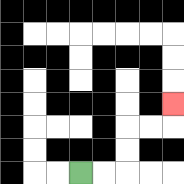{'start': '[3, 7]', 'end': '[7, 4]', 'path_directions': 'R,R,U,U,R,R,U', 'path_coordinates': '[[3, 7], [4, 7], [5, 7], [5, 6], [5, 5], [6, 5], [7, 5], [7, 4]]'}